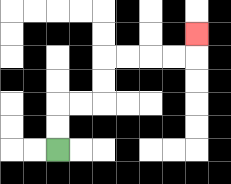{'start': '[2, 6]', 'end': '[8, 1]', 'path_directions': 'U,U,R,R,U,U,R,R,R,R,U', 'path_coordinates': '[[2, 6], [2, 5], [2, 4], [3, 4], [4, 4], [4, 3], [4, 2], [5, 2], [6, 2], [7, 2], [8, 2], [8, 1]]'}